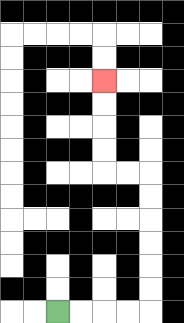{'start': '[2, 13]', 'end': '[4, 3]', 'path_directions': 'R,R,R,R,U,U,U,U,U,U,L,L,U,U,U,U', 'path_coordinates': '[[2, 13], [3, 13], [4, 13], [5, 13], [6, 13], [6, 12], [6, 11], [6, 10], [6, 9], [6, 8], [6, 7], [5, 7], [4, 7], [4, 6], [4, 5], [4, 4], [4, 3]]'}